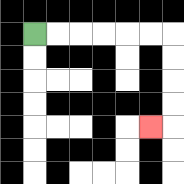{'start': '[1, 1]', 'end': '[6, 5]', 'path_directions': 'R,R,R,R,R,R,D,D,D,D,L', 'path_coordinates': '[[1, 1], [2, 1], [3, 1], [4, 1], [5, 1], [6, 1], [7, 1], [7, 2], [7, 3], [7, 4], [7, 5], [6, 5]]'}